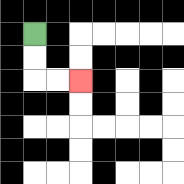{'start': '[1, 1]', 'end': '[3, 3]', 'path_directions': 'D,D,R,R', 'path_coordinates': '[[1, 1], [1, 2], [1, 3], [2, 3], [3, 3]]'}